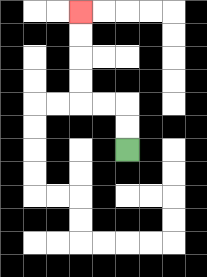{'start': '[5, 6]', 'end': '[3, 0]', 'path_directions': 'U,U,L,L,U,U,U,U', 'path_coordinates': '[[5, 6], [5, 5], [5, 4], [4, 4], [3, 4], [3, 3], [3, 2], [3, 1], [3, 0]]'}